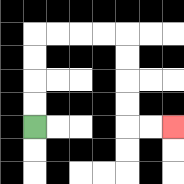{'start': '[1, 5]', 'end': '[7, 5]', 'path_directions': 'U,U,U,U,R,R,R,R,D,D,D,D,R,R', 'path_coordinates': '[[1, 5], [1, 4], [1, 3], [1, 2], [1, 1], [2, 1], [3, 1], [4, 1], [5, 1], [5, 2], [5, 3], [5, 4], [5, 5], [6, 5], [7, 5]]'}